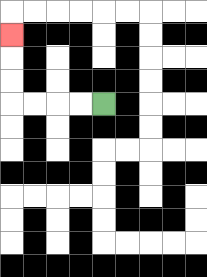{'start': '[4, 4]', 'end': '[0, 1]', 'path_directions': 'L,L,L,L,U,U,U', 'path_coordinates': '[[4, 4], [3, 4], [2, 4], [1, 4], [0, 4], [0, 3], [0, 2], [0, 1]]'}